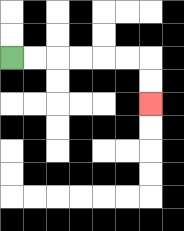{'start': '[0, 2]', 'end': '[6, 4]', 'path_directions': 'R,R,R,R,R,R,D,D', 'path_coordinates': '[[0, 2], [1, 2], [2, 2], [3, 2], [4, 2], [5, 2], [6, 2], [6, 3], [6, 4]]'}